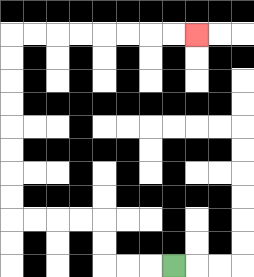{'start': '[7, 11]', 'end': '[8, 1]', 'path_directions': 'L,L,L,U,U,L,L,L,L,U,U,U,U,U,U,U,U,R,R,R,R,R,R,R,R', 'path_coordinates': '[[7, 11], [6, 11], [5, 11], [4, 11], [4, 10], [4, 9], [3, 9], [2, 9], [1, 9], [0, 9], [0, 8], [0, 7], [0, 6], [0, 5], [0, 4], [0, 3], [0, 2], [0, 1], [1, 1], [2, 1], [3, 1], [4, 1], [5, 1], [6, 1], [7, 1], [8, 1]]'}